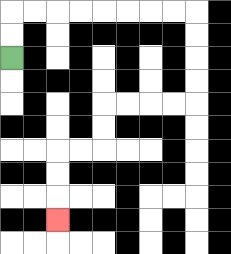{'start': '[0, 2]', 'end': '[2, 9]', 'path_directions': 'U,U,R,R,R,R,R,R,R,R,D,D,D,D,L,L,L,L,D,D,L,L,D,D,D', 'path_coordinates': '[[0, 2], [0, 1], [0, 0], [1, 0], [2, 0], [3, 0], [4, 0], [5, 0], [6, 0], [7, 0], [8, 0], [8, 1], [8, 2], [8, 3], [8, 4], [7, 4], [6, 4], [5, 4], [4, 4], [4, 5], [4, 6], [3, 6], [2, 6], [2, 7], [2, 8], [2, 9]]'}